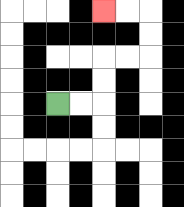{'start': '[2, 4]', 'end': '[4, 0]', 'path_directions': 'R,R,U,U,R,R,U,U,L,L', 'path_coordinates': '[[2, 4], [3, 4], [4, 4], [4, 3], [4, 2], [5, 2], [6, 2], [6, 1], [6, 0], [5, 0], [4, 0]]'}